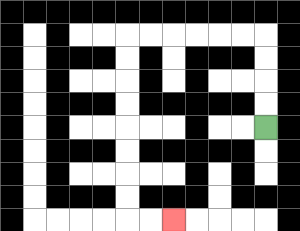{'start': '[11, 5]', 'end': '[7, 9]', 'path_directions': 'U,U,U,U,L,L,L,L,L,L,D,D,D,D,D,D,D,D,R,R', 'path_coordinates': '[[11, 5], [11, 4], [11, 3], [11, 2], [11, 1], [10, 1], [9, 1], [8, 1], [7, 1], [6, 1], [5, 1], [5, 2], [5, 3], [5, 4], [5, 5], [5, 6], [5, 7], [5, 8], [5, 9], [6, 9], [7, 9]]'}